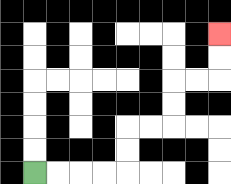{'start': '[1, 7]', 'end': '[9, 1]', 'path_directions': 'R,R,R,R,U,U,R,R,U,U,R,R,U,U', 'path_coordinates': '[[1, 7], [2, 7], [3, 7], [4, 7], [5, 7], [5, 6], [5, 5], [6, 5], [7, 5], [7, 4], [7, 3], [8, 3], [9, 3], [9, 2], [9, 1]]'}